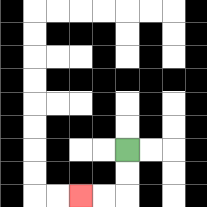{'start': '[5, 6]', 'end': '[3, 8]', 'path_directions': 'D,D,L,L', 'path_coordinates': '[[5, 6], [5, 7], [5, 8], [4, 8], [3, 8]]'}